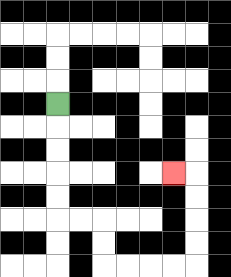{'start': '[2, 4]', 'end': '[7, 7]', 'path_directions': 'D,D,D,D,D,R,R,D,D,R,R,R,R,U,U,U,U,L', 'path_coordinates': '[[2, 4], [2, 5], [2, 6], [2, 7], [2, 8], [2, 9], [3, 9], [4, 9], [4, 10], [4, 11], [5, 11], [6, 11], [7, 11], [8, 11], [8, 10], [8, 9], [8, 8], [8, 7], [7, 7]]'}